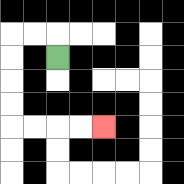{'start': '[2, 2]', 'end': '[4, 5]', 'path_directions': 'U,L,L,D,D,D,D,R,R,R,R', 'path_coordinates': '[[2, 2], [2, 1], [1, 1], [0, 1], [0, 2], [0, 3], [0, 4], [0, 5], [1, 5], [2, 5], [3, 5], [4, 5]]'}